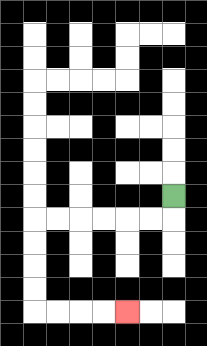{'start': '[7, 8]', 'end': '[5, 13]', 'path_directions': 'D,L,L,L,L,L,L,D,D,D,D,R,R,R,R', 'path_coordinates': '[[7, 8], [7, 9], [6, 9], [5, 9], [4, 9], [3, 9], [2, 9], [1, 9], [1, 10], [1, 11], [1, 12], [1, 13], [2, 13], [3, 13], [4, 13], [5, 13]]'}